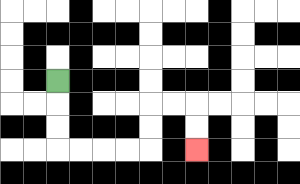{'start': '[2, 3]', 'end': '[8, 6]', 'path_directions': 'D,D,D,R,R,R,R,U,U,R,R,D,D', 'path_coordinates': '[[2, 3], [2, 4], [2, 5], [2, 6], [3, 6], [4, 6], [5, 6], [6, 6], [6, 5], [6, 4], [7, 4], [8, 4], [8, 5], [8, 6]]'}